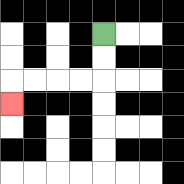{'start': '[4, 1]', 'end': '[0, 4]', 'path_directions': 'D,D,L,L,L,L,D', 'path_coordinates': '[[4, 1], [4, 2], [4, 3], [3, 3], [2, 3], [1, 3], [0, 3], [0, 4]]'}